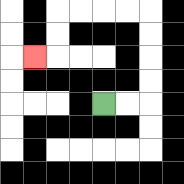{'start': '[4, 4]', 'end': '[1, 2]', 'path_directions': 'R,R,U,U,U,U,L,L,L,L,D,D,L', 'path_coordinates': '[[4, 4], [5, 4], [6, 4], [6, 3], [6, 2], [6, 1], [6, 0], [5, 0], [4, 0], [3, 0], [2, 0], [2, 1], [2, 2], [1, 2]]'}